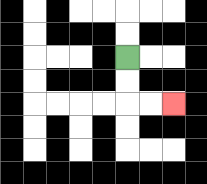{'start': '[5, 2]', 'end': '[7, 4]', 'path_directions': 'D,D,R,R', 'path_coordinates': '[[5, 2], [5, 3], [5, 4], [6, 4], [7, 4]]'}